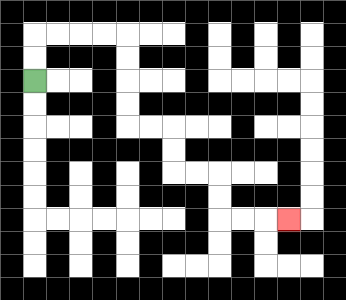{'start': '[1, 3]', 'end': '[12, 9]', 'path_directions': 'U,U,R,R,R,R,D,D,D,D,R,R,D,D,R,R,D,D,R,R,R', 'path_coordinates': '[[1, 3], [1, 2], [1, 1], [2, 1], [3, 1], [4, 1], [5, 1], [5, 2], [5, 3], [5, 4], [5, 5], [6, 5], [7, 5], [7, 6], [7, 7], [8, 7], [9, 7], [9, 8], [9, 9], [10, 9], [11, 9], [12, 9]]'}